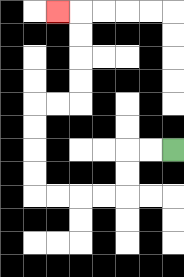{'start': '[7, 6]', 'end': '[2, 0]', 'path_directions': 'L,L,D,D,L,L,L,L,U,U,U,U,R,R,U,U,U,U,L', 'path_coordinates': '[[7, 6], [6, 6], [5, 6], [5, 7], [5, 8], [4, 8], [3, 8], [2, 8], [1, 8], [1, 7], [1, 6], [1, 5], [1, 4], [2, 4], [3, 4], [3, 3], [3, 2], [3, 1], [3, 0], [2, 0]]'}